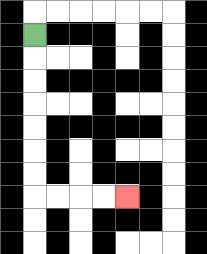{'start': '[1, 1]', 'end': '[5, 8]', 'path_directions': 'D,D,D,D,D,D,D,R,R,R,R', 'path_coordinates': '[[1, 1], [1, 2], [1, 3], [1, 4], [1, 5], [1, 6], [1, 7], [1, 8], [2, 8], [3, 8], [4, 8], [5, 8]]'}